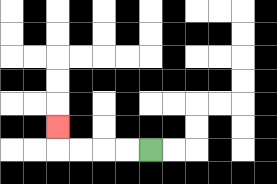{'start': '[6, 6]', 'end': '[2, 5]', 'path_directions': 'L,L,L,L,U', 'path_coordinates': '[[6, 6], [5, 6], [4, 6], [3, 6], [2, 6], [2, 5]]'}